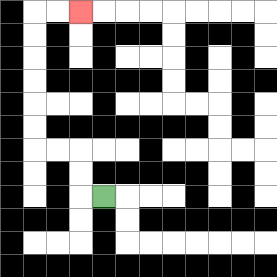{'start': '[4, 8]', 'end': '[3, 0]', 'path_directions': 'L,U,U,L,L,U,U,U,U,U,U,R,R', 'path_coordinates': '[[4, 8], [3, 8], [3, 7], [3, 6], [2, 6], [1, 6], [1, 5], [1, 4], [1, 3], [1, 2], [1, 1], [1, 0], [2, 0], [3, 0]]'}